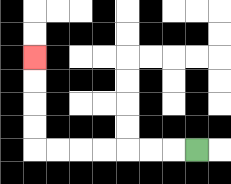{'start': '[8, 6]', 'end': '[1, 2]', 'path_directions': 'L,L,L,L,L,L,L,U,U,U,U', 'path_coordinates': '[[8, 6], [7, 6], [6, 6], [5, 6], [4, 6], [3, 6], [2, 6], [1, 6], [1, 5], [1, 4], [1, 3], [1, 2]]'}